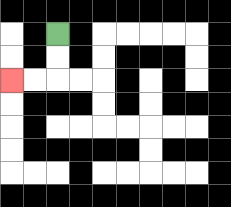{'start': '[2, 1]', 'end': '[0, 3]', 'path_directions': 'D,D,L,L', 'path_coordinates': '[[2, 1], [2, 2], [2, 3], [1, 3], [0, 3]]'}